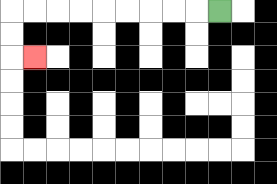{'start': '[9, 0]', 'end': '[1, 2]', 'path_directions': 'L,L,L,L,L,L,L,L,L,D,D,R', 'path_coordinates': '[[9, 0], [8, 0], [7, 0], [6, 0], [5, 0], [4, 0], [3, 0], [2, 0], [1, 0], [0, 0], [0, 1], [0, 2], [1, 2]]'}